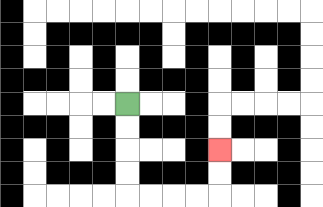{'start': '[5, 4]', 'end': '[9, 6]', 'path_directions': 'D,D,D,D,R,R,R,R,U,U', 'path_coordinates': '[[5, 4], [5, 5], [5, 6], [5, 7], [5, 8], [6, 8], [7, 8], [8, 8], [9, 8], [9, 7], [9, 6]]'}